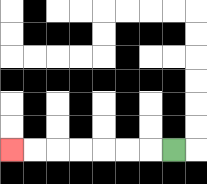{'start': '[7, 6]', 'end': '[0, 6]', 'path_directions': 'L,L,L,L,L,L,L', 'path_coordinates': '[[7, 6], [6, 6], [5, 6], [4, 6], [3, 6], [2, 6], [1, 6], [0, 6]]'}